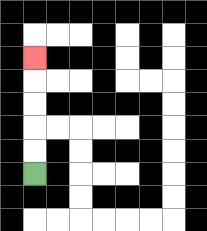{'start': '[1, 7]', 'end': '[1, 2]', 'path_directions': 'U,U,U,U,U', 'path_coordinates': '[[1, 7], [1, 6], [1, 5], [1, 4], [1, 3], [1, 2]]'}